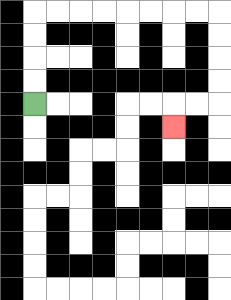{'start': '[1, 4]', 'end': '[7, 5]', 'path_directions': 'U,U,U,U,R,R,R,R,R,R,R,R,D,D,D,D,L,L,D', 'path_coordinates': '[[1, 4], [1, 3], [1, 2], [1, 1], [1, 0], [2, 0], [3, 0], [4, 0], [5, 0], [6, 0], [7, 0], [8, 0], [9, 0], [9, 1], [9, 2], [9, 3], [9, 4], [8, 4], [7, 4], [7, 5]]'}